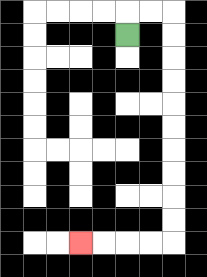{'start': '[5, 1]', 'end': '[3, 10]', 'path_directions': 'U,R,R,D,D,D,D,D,D,D,D,D,D,L,L,L,L', 'path_coordinates': '[[5, 1], [5, 0], [6, 0], [7, 0], [7, 1], [7, 2], [7, 3], [7, 4], [7, 5], [7, 6], [7, 7], [7, 8], [7, 9], [7, 10], [6, 10], [5, 10], [4, 10], [3, 10]]'}